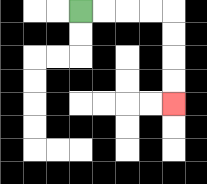{'start': '[3, 0]', 'end': '[7, 4]', 'path_directions': 'R,R,R,R,D,D,D,D', 'path_coordinates': '[[3, 0], [4, 0], [5, 0], [6, 0], [7, 0], [7, 1], [7, 2], [7, 3], [7, 4]]'}